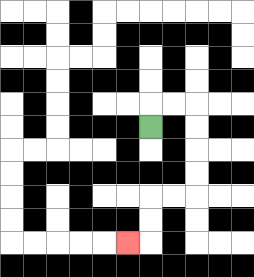{'start': '[6, 5]', 'end': '[5, 10]', 'path_directions': 'U,R,R,D,D,D,D,L,L,D,D,L', 'path_coordinates': '[[6, 5], [6, 4], [7, 4], [8, 4], [8, 5], [8, 6], [8, 7], [8, 8], [7, 8], [6, 8], [6, 9], [6, 10], [5, 10]]'}